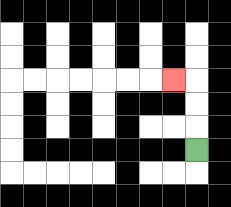{'start': '[8, 6]', 'end': '[7, 3]', 'path_directions': 'U,U,U,L', 'path_coordinates': '[[8, 6], [8, 5], [8, 4], [8, 3], [7, 3]]'}